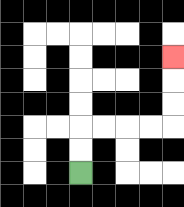{'start': '[3, 7]', 'end': '[7, 2]', 'path_directions': 'U,U,R,R,R,R,U,U,U', 'path_coordinates': '[[3, 7], [3, 6], [3, 5], [4, 5], [5, 5], [6, 5], [7, 5], [7, 4], [7, 3], [7, 2]]'}